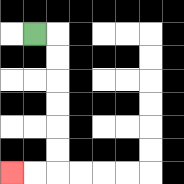{'start': '[1, 1]', 'end': '[0, 7]', 'path_directions': 'R,D,D,D,D,D,D,L,L', 'path_coordinates': '[[1, 1], [2, 1], [2, 2], [2, 3], [2, 4], [2, 5], [2, 6], [2, 7], [1, 7], [0, 7]]'}